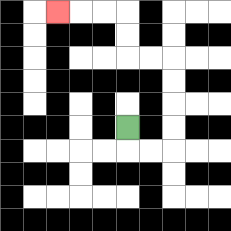{'start': '[5, 5]', 'end': '[2, 0]', 'path_directions': 'D,R,R,U,U,U,U,L,L,U,U,L,L,L', 'path_coordinates': '[[5, 5], [5, 6], [6, 6], [7, 6], [7, 5], [7, 4], [7, 3], [7, 2], [6, 2], [5, 2], [5, 1], [5, 0], [4, 0], [3, 0], [2, 0]]'}